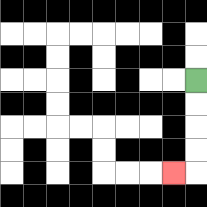{'start': '[8, 3]', 'end': '[7, 7]', 'path_directions': 'D,D,D,D,L', 'path_coordinates': '[[8, 3], [8, 4], [8, 5], [8, 6], [8, 7], [7, 7]]'}